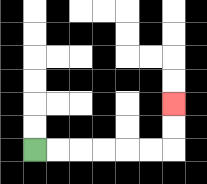{'start': '[1, 6]', 'end': '[7, 4]', 'path_directions': 'R,R,R,R,R,R,U,U', 'path_coordinates': '[[1, 6], [2, 6], [3, 6], [4, 6], [5, 6], [6, 6], [7, 6], [7, 5], [7, 4]]'}